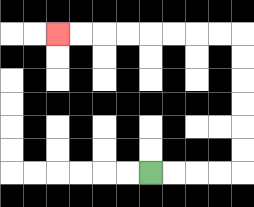{'start': '[6, 7]', 'end': '[2, 1]', 'path_directions': 'R,R,R,R,U,U,U,U,U,U,L,L,L,L,L,L,L,L', 'path_coordinates': '[[6, 7], [7, 7], [8, 7], [9, 7], [10, 7], [10, 6], [10, 5], [10, 4], [10, 3], [10, 2], [10, 1], [9, 1], [8, 1], [7, 1], [6, 1], [5, 1], [4, 1], [3, 1], [2, 1]]'}